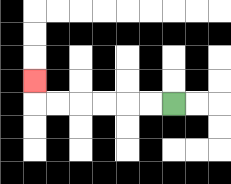{'start': '[7, 4]', 'end': '[1, 3]', 'path_directions': 'L,L,L,L,L,L,U', 'path_coordinates': '[[7, 4], [6, 4], [5, 4], [4, 4], [3, 4], [2, 4], [1, 4], [1, 3]]'}